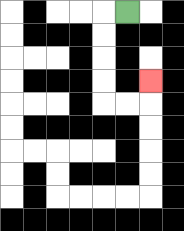{'start': '[5, 0]', 'end': '[6, 3]', 'path_directions': 'L,D,D,D,D,R,R,U', 'path_coordinates': '[[5, 0], [4, 0], [4, 1], [4, 2], [4, 3], [4, 4], [5, 4], [6, 4], [6, 3]]'}